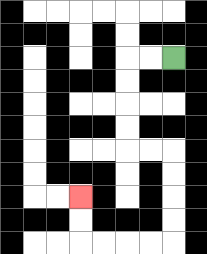{'start': '[7, 2]', 'end': '[3, 8]', 'path_directions': 'L,L,D,D,D,D,R,R,D,D,D,D,L,L,L,L,U,U', 'path_coordinates': '[[7, 2], [6, 2], [5, 2], [5, 3], [5, 4], [5, 5], [5, 6], [6, 6], [7, 6], [7, 7], [7, 8], [7, 9], [7, 10], [6, 10], [5, 10], [4, 10], [3, 10], [3, 9], [3, 8]]'}